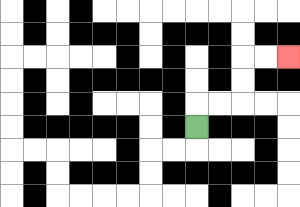{'start': '[8, 5]', 'end': '[12, 2]', 'path_directions': 'U,R,R,U,U,R,R', 'path_coordinates': '[[8, 5], [8, 4], [9, 4], [10, 4], [10, 3], [10, 2], [11, 2], [12, 2]]'}